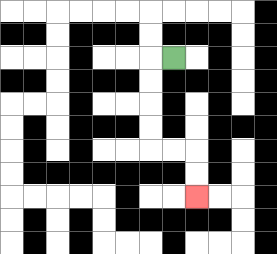{'start': '[7, 2]', 'end': '[8, 8]', 'path_directions': 'L,D,D,D,D,R,R,D,D', 'path_coordinates': '[[7, 2], [6, 2], [6, 3], [6, 4], [6, 5], [6, 6], [7, 6], [8, 6], [8, 7], [8, 8]]'}